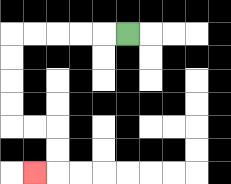{'start': '[5, 1]', 'end': '[1, 7]', 'path_directions': 'L,L,L,L,L,D,D,D,D,R,R,D,D,L', 'path_coordinates': '[[5, 1], [4, 1], [3, 1], [2, 1], [1, 1], [0, 1], [0, 2], [0, 3], [0, 4], [0, 5], [1, 5], [2, 5], [2, 6], [2, 7], [1, 7]]'}